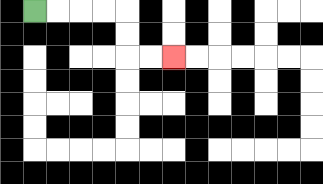{'start': '[1, 0]', 'end': '[7, 2]', 'path_directions': 'R,R,R,R,D,D,R,R', 'path_coordinates': '[[1, 0], [2, 0], [3, 0], [4, 0], [5, 0], [5, 1], [5, 2], [6, 2], [7, 2]]'}